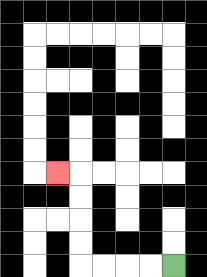{'start': '[7, 11]', 'end': '[2, 7]', 'path_directions': 'L,L,L,L,U,U,U,U,L', 'path_coordinates': '[[7, 11], [6, 11], [5, 11], [4, 11], [3, 11], [3, 10], [3, 9], [3, 8], [3, 7], [2, 7]]'}